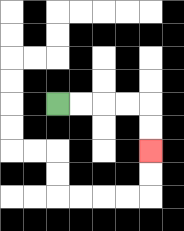{'start': '[2, 4]', 'end': '[6, 6]', 'path_directions': 'R,R,R,R,D,D', 'path_coordinates': '[[2, 4], [3, 4], [4, 4], [5, 4], [6, 4], [6, 5], [6, 6]]'}